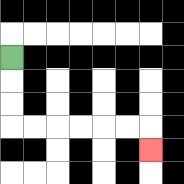{'start': '[0, 2]', 'end': '[6, 6]', 'path_directions': 'D,D,D,R,R,R,R,R,R,D', 'path_coordinates': '[[0, 2], [0, 3], [0, 4], [0, 5], [1, 5], [2, 5], [3, 5], [4, 5], [5, 5], [6, 5], [6, 6]]'}